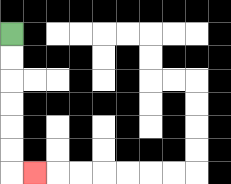{'start': '[0, 1]', 'end': '[1, 7]', 'path_directions': 'D,D,D,D,D,D,R', 'path_coordinates': '[[0, 1], [0, 2], [0, 3], [0, 4], [0, 5], [0, 6], [0, 7], [1, 7]]'}